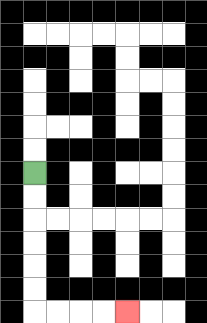{'start': '[1, 7]', 'end': '[5, 13]', 'path_directions': 'D,D,D,D,D,D,R,R,R,R', 'path_coordinates': '[[1, 7], [1, 8], [1, 9], [1, 10], [1, 11], [1, 12], [1, 13], [2, 13], [3, 13], [4, 13], [5, 13]]'}